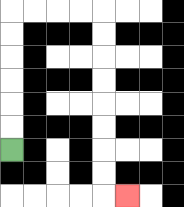{'start': '[0, 6]', 'end': '[5, 8]', 'path_directions': 'U,U,U,U,U,U,R,R,R,R,D,D,D,D,D,D,D,D,R', 'path_coordinates': '[[0, 6], [0, 5], [0, 4], [0, 3], [0, 2], [0, 1], [0, 0], [1, 0], [2, 0], [3, 0], [4, 0], [4, 1], [4, 2], [4, 3], [4, 4], [4, 5], [4, 6], [4, 7], [4, 8], [5, 8]]'}